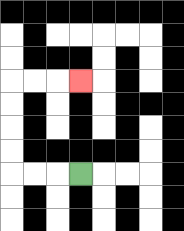{'start': '[3, 7]', 'end': '[3, 3]', 'path_directions': 'L,L,L,U,U,U,U,R,R,R', 'path_coordinates': '[[3, 7], [2, 7], [1, 7], [0, 7], [0, 6], [0, 5], [0, 4], [0, 3], [1, 3], [2, 3], [3, 3]]'}